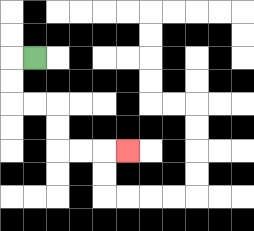{'start': '[1, 2]', 'end': '[5, 6]', 'path_directions': 'L,D,D,R,R,D,D,R,R,R', 'path_coordinates': '[[1, 2], [0, 2], [0, 3], [0, 4], [1, 4], [2, 4], [2, 5], [2, 6], [3, 6], [4, 6], [5, 6]]'}